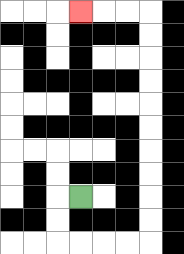{'start': '[3, 8]', 'end': '[3, 0]', 'path_directions': 'L,D,D,R,R,R,R,U,U,U,U,U,U,U,U,U,U,L,L,L', 'path_coordinates': '[[3, 8], [2, 8], [2, 9], [2, 10], [3, 10], [4, 10], [5, 10], [6, 10], [6, 9], [6, 8], [6, 7], [6, 6], [6, 5], [6, 4], [6, 3], [6, 2], [6, 1], [6, 0], [5, 0], [4, 0], [3, 0]]'}